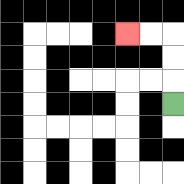{'start': '[7, 4]', 'end': '[5, 1]', 'path_directions': 'U,U,U,L,L', 'path_coordinates': '[[7, 4], [7, 3], [7, 2], [7, 1], [6, 1], [5, 1]]'}